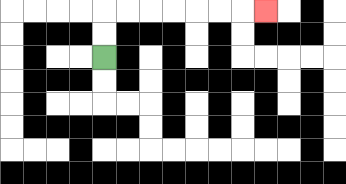{'start': '[4, 2]', 'end': '[11, 0]', 'path_directions': 'U,U,R,R,R,R,R,R,R', 'path_coordinates': '[[4, 2], [4, 1], [4, 0], [5, 0], [6, 0], [7, 0], [8, 0], [9, 0], [10, 0], [11, 0]]'}